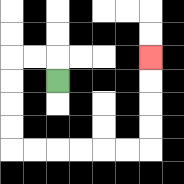{'start': '[2, 3]', 'end': '[6, 2]', 'path_directions': 'U,L,L,D,D,D,D,R,R,R,R,R,R,U,U,U,U', 'path_coordinates': '[[2, 3], [2, 2], [1, 2], [0, 2], [0, 3], [0, 4], [0, 5], [0, 6], [1, 6], [2, 6], [3, 6], [4, 6], [5, 6], [6, 6], [6, 5], [6, 4], [6, 3], [6, 2]]'}